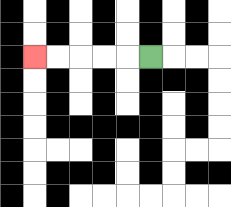{'start': '[6, 2]', 'end': '[1, 2]', 'path_directions': 'L,L,L,L,L', 'path_coordinates': '[[6, 2], [5, 2], [4, 2], [3, 2], [2, 2], [1, 2]]'}